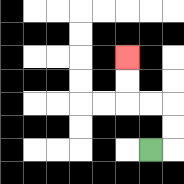{'start': '[6, 6]', 'end': '[5, 2]', 'path_directions': 'R,U,U,L,L,U,U', 'path_coordinates': '[[6, 6], [7, 6], [7, 5], [7, 4], [6, 4], [5, 4], [5, 3], [5, 2]]'}